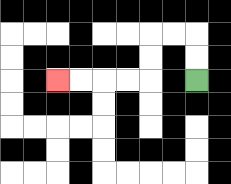{'start': '[8, 3]', 'end': '[2, 3]', 'path_directions': 'U,U,L,L,D,D,L,L,L,L', 'path_coordinates': '[[8, 3], [8, 2], [8, 1], [7, 1], [6, 1], [6, 2], [6, 3], [5, 3], [4, 3], [3, 3], [2, 3]]'}